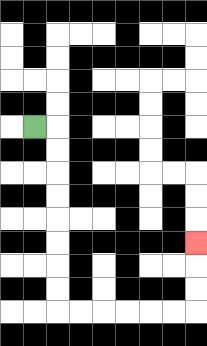{'start': '[1, 5]', 'end': '[8, 10]', 'path_directions': 'R,D,D,D,D,D,D,D,D,R,R,R,R,R,R,U,U,U', 'path_coordinates': '[[1, 5], [2, 5], [2, 6], [2, 7], [2, 8], [2, 9], [2, 10], [2, 11], [2, 12], [2, 13], [3, 13], [4, 13], [5, 13], [6, 13], [7, 13], [8, 13], [8, 12], [8, 11], [8, 10]]'}